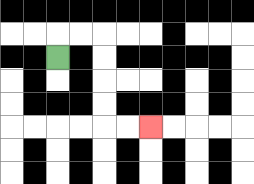{'start': '[2, 2]', 'end': '[6, 5]', 'path_directions': 'U,R,R,D,D,D,D,R,R', 'path_coordinates': '[[2, 2], [2, 1], [3, 1], [4, 1], [4, 2], [4, 3], [4, 4], [4, 5], [5, 5], [6, 5]]'}